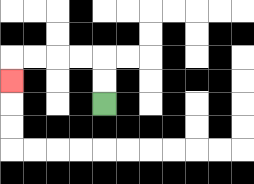{'start': '[4, 4]', 'end': '[0, 3]', 'path_directions': 'U,U,L,L,L,L,D', 'path_coordinates': '[[4, 4], [4, 3], [4, 2], [3, 2], [2, 2], [1, 2], [0, 2], [0, 3]]'}